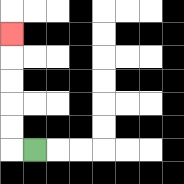{'start': '[1, 6]', 'end': '[0, 1]', 'path_directions': 'L,U,U,U,U,U', 'path_coordinates': '[[1, 6], [0, 6], [0, 5], [0, 4], [0, 3], [0, 2], [0, 1]]'}